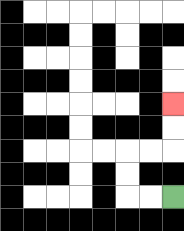{'start': '[7, 8]', 'end': '[7, 4]', 'path_directions': 'L,L,U,U,R,R,U,U', 'path_coordinates': '[[7, 8], [6, 8], [5, 8], [5, 7], [5, 6], [6, 6], [7, 6], [7, 5], [7, 4]]'}